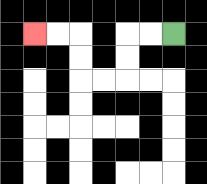{'start': '[7, 1]', 'end': '[1, 1]', 'path_directions': 'L,L,D,D,L,L,U,U,L,L', 'path_coordinates': '[[7, 1], [6, 1], [5, 1], [5, 2], [5, 3], [4, 3], [3, 3], [3, 2], [3, 1], [2, 1], [1, 1]]'}